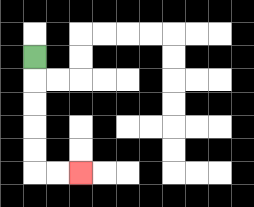{'start': '[1, 2]', 'end': '[3, 7]', 'path_directions': 'D,D,D,D,D,R,R', 'path_coordinates': '[[1, 2], [1, 3], [1, 4], [1, 5], [1, 6], [1, 7], [2, 7], [3, 7]]'}